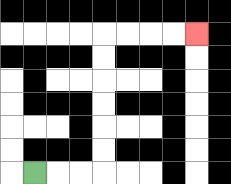{'start': '[1, 7]', 'end': '[8, 1]', 'path_directions': 'R,R,R,U,U,U,U,U,U,R,R,R,R', 'path_coordinates': '[[1, 7], [2, 7], [3, 7], [4, 7], [4, 6], [4, 5], [4, 4], [4, 3], [4, 2], [4, 1], [5, 1], [6, 1], [7, 1], [8, 1]]'}